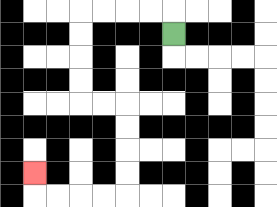{'start': '[7, 1]', 'end': '[1, 7]', 'path_directions': 'U,L,L,L,L,D,D,D,D,R,R,D,D,D,D,L,L,L,L,U', 'path_coordinates': '[[7, 1], [7, 0], [6, 0], [5, 0], [4, 0], [3, 0], [3, 1], [3, 2], [3, 3], [3, 4], [4, 4], [5, 4], [5, 5], [5, 6], [5, 7], [5, 8], [4, 8], [3, 8], [2, 8], [1, 8], [1, 7]]'}